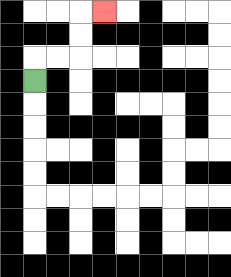{'start': '[1, 3]', 'end': '[4, 0]', 'path_directions': 'U,R,R,U,U,R', 'path_coordinates': '[[1, 3], [1, 2], [2, 2], [3, 2], [3, 1], [3, 0], [4, 0]]'}